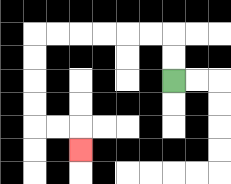{'start': '[7, 3]', 'end': '[3, 6]', 'path_directions': 'U,U,L,L,L,L,L,L,D,D,D,D,R,R,D', 'path_coordinates': '[[7, 3], [7, 2], [7, 1], [6, 1], [5, 1], [4, 1], [3, 1], [2, 1], [1, 1], [1, 2], [1, 3], [1, 4], [1, 5], [2, 5], [3, 5], [3, 6]]'}